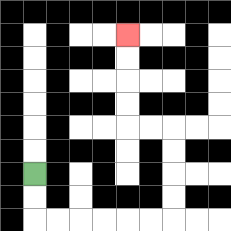{'start': '[1, 7]', 'end': '[5, 1]', 'path_directions': 'D,D,R,R,R,R,R,R,U,U,U,U,L,L,U,U,U,U', 'path_coordinates': '[[1, 7], [1, 8], [1, 9], [2, 9], [3, 9], [4, 9], [5, 9], [6, 9], [7, 9], [7, 8], [7, 7], [7, 6], [7, 5], [6, 5], [5, 5], [5, 4], [5, 3], [5, 2], [5, 1]]'}